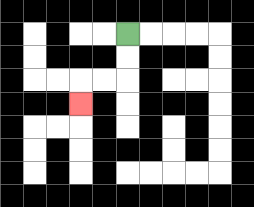{'start': '[5, 1]', 'end': '[3, 4]', 'path_directions': 'D,D,L,L,D', 'path_coordinates': '[[5, 1], [5, 2], [5, 3], [4, 3], [3, 3], [3, 4]]'}